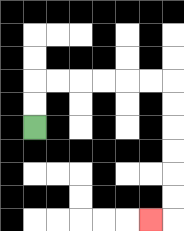{'start': '[1, 5]', 'end': '[6, 9]', 'path_directions': 'U,U,R,R,R,R,R,R,D,D,D,D,D,D,L', 'path_coordinates': '[[1, 5], [1, 4], [1, 3], [2, 3], [3, 3], [4, 3], [5, 3], [6, 3], [7, 3], [7, 4], [7, 5], [7, 6], [7, 7], [7, 8], [7, 9], [6, 9]]'}